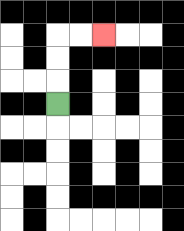{'start': '[2, 4]', 'end': '[4, 1]', 'path_directions': 'U,U,U,R,R', 'path_coordinates': '[[2, 4], [2, 3], [2, 2], [2, 1], [3, 1], [4, 1]]'}